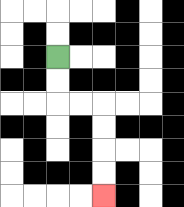{'start': '[2, 2]', 'end': '[4, 8]', 'path_directions': 'D,D,R,R,D,D,D,D', 'path_coordinates': '[[2, 2], [2, 3], [2, 4], [3, 4], [4, 4], [4, 5], [4, 6], [4, 7], [4, 8]]'}